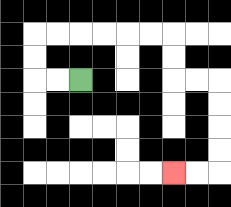{'start': '[3, 3]', 'end': '[7, 7]', 'path_directions': 'L,L,U,U,R,R,R,R,R,R,D,D,R,R,D,D,D,D,L,L', 'path_coordinates': '[[3, 3], [2, 3], [1, 3], [1, 2], [1, 1], [2, 1], [3, 1], [4, 1], [5, 1], [6, 1], [7, 1], [7, 2], [7, 3], [8, 3], [9, 3], [9, 4], [9, 5], [9, 6], [9, 7], [8, 7], [7, 7]]'}